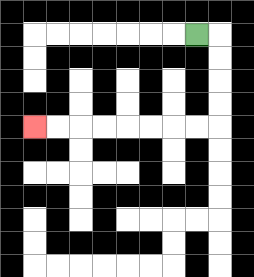{'start': '[8, 1]', 'end': '[1, 5]', 'path_directions': 'R,D,D,D,D,L,L,L,L,L,L,L,L', 'path_coordinates': '[[8, 1], [9, 1], [9, 2], [9, 3], [9, 4], [9, 5], [8, 5], [7, 5], [6, 5], [5, 5], [4, 5], [3, 5], [2, 5], [1, 5]]'}